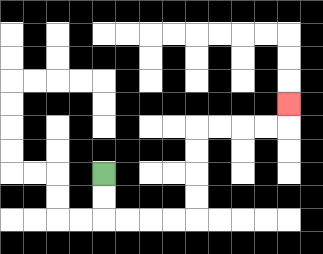{'start': '[4, 7]', 'end': '[12, 4]', 'path_directions': 'D,D,R,R,R,R,U,U,U,U,R,R,R,R,U', 'path_coordinates': '[[4, 7], [4, 8], [4, 9], [5, 9], [6, 9], [7, 9], [8, 9], [8, 8], [8, 7], [8, 6], [8, 5], [9, 5], [10, 5], [11, 5], [12, 5], [12, 4]]'}